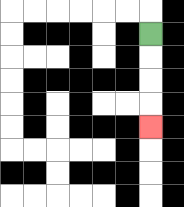{'start': '[6, 1]', 'end': '[6, 5]', 'path_directions': 'D,D,D,D', 'path_coordinates': '[[6, 1], [6, 2], [6, 3], [6, 4], [6, 5]]'}